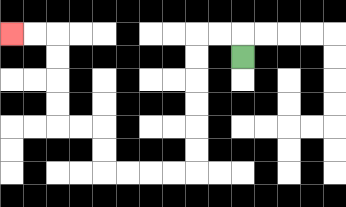{'start': '[10, 2]', 'end': '[0, 1]', 'path_directions': 'U,L,L,D,D,D,D,D,D,L,L,L,L,U,U,L,L,U,U,U,U,L,L', 'path_coordinates': '[[10, 2], [10, 1], [9, 1], [8, 1], [8, 2], [8, 3], [8, 4], [8, 5], [8, 6], [8, 7], [7, 7], [6, 7], [5, 7], [4, 7], [4, 6], [4, 5], [3, 5], [2, 5], [2, 4], [2, 3], [2, 2], [2, 1], [1, 1], [0, 1]]'}